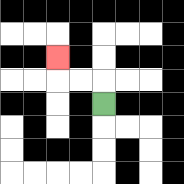{'start': '[4, 4]', 'end': '[2, 2]', 'path_directions': 'U,L,L,U', 'path_coordinates': '[[4, 4], [4, 3], [3, 3], [2, 3], [2, 2]]'}